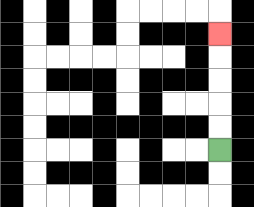{'start': '[9, 6]', 'end': '[9, 1]', 'path_directions': 'U,U,U,U,U', 'path_coordinates': '[[9, 6], [9, 5], [9, 4], [9, 3], [9, 2], [9, 1]]'}